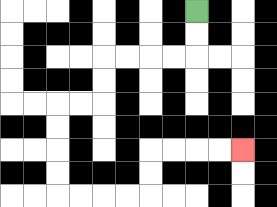{'start': '[8, 0]', 'end': '[10, 6]', 'path_directions': 'D,D,L,L,L,L,D,D,L,L,D,D,D,D,R,R,R,R,U,U,R,R,R,R', 'path_coordinates': '[[8, 0], [8, 1], [8, 2], [7, 2], [6, 2], [5, 2], [4, 2], [4, 3], [4, 4], [3, 4], [2, 4], [2, 5], [2, 6], [2, 7], [2, 8], [3, 8], [4, 8], [5, 8], [6, 8], [6, 7], [6, 6], [7, 6], [8, 6], [9, 6], [10, 6]]'}